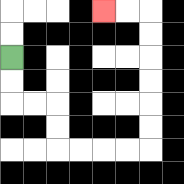{'start': '[0, 2]', 'end': '[4, 0]', 'path_directions': 'D,D,R,R,D,D,R,R,R,R,U,U,U,U,U,U,L,L', 'path_coordinates': '[[0, 2], [0, 3], [0, 4], [1, 4], [2, 4], [2, 5], [2, 6], [3, 6], [4, 6], [5, 6], [6, 6], [6, 5], [6, 4], [6, 3], [6, 2], [6, 1], [6, 0], [5, 0], [4, 0]]'}